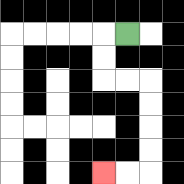{'start': '[5, 1]', 'end': '[4, 7]', 'path_directions': 'L,D,D,R,R,D,D,D,D,L,L', 'path_coordinates': '[[5, 1], [4, 1], [4, 2], [4, 3], [5, 3], [6, 3], [6, 4], [6, 5], [6, 6], [6, 7], [5, 7], [4, 7]]'}